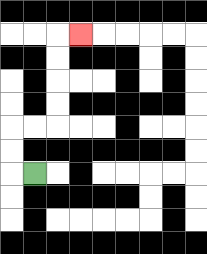{'start': '[1, 7]', 'end': '[3, 1]', 'path_directions': 'L,U,U,R,R,U,U,U,U,R', 'path_coordinates': '[[1, 7], [0, 7], [0, 6], [0, 5], [1, 5], [2, 5], [2, 4], [2, 3], [2, 2], [2, 1], [3, 1]]'}